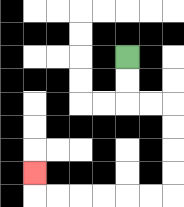{'start': '[5, 2]', 'end': '[1, 7]', 'path_directions': 'D,D,R,R,D,D,D,D,L,L,L,L,L,L,U', 'path_coordinates': '[[5, 2], [5, 3], [5, 4], [6, 4], [7, 4], [7, 5], [7, 6], [7, 7], [7, 8], [6, 8], [5, 8], [4, 8], [3, 8], [2, 8], [1, 8], [1, 7]]'}